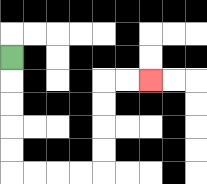{'start': '[0, 2]', 'end': '[6, 3]', 'path_directions': 'D,D,D,D,D,R,R,R,R,U,U,U,U,R,R', 'path_coordinates': '[[0, 2], [0, 3], [0, 4], [0, 5], [0, 6], [0, 7], [1, 7], [2, 7], [3, 7], [4, 7], [4, 6], [4, 5], [4, 4], [4, 3], [5, 3], [6, 3]]'}